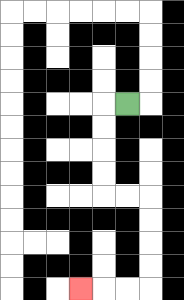{'start': '[5, 4]', 'end': '[3, 12]', 'path_directions': 'L,D,D,D,D,R,R,D,D,D,D,L,L,L', 'path_coordinates': '[[5, 4], [4, 4], [4, 5], [4, 6], [4, 7], [4, 8], [5, 8], [6, 8], [6, 9], [6, 10], [6, 11], [6, 12], [5, 12], [4, 12], [3, 12]]'}